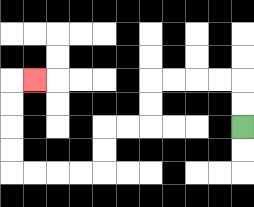{'start': '[10, 5]', 'end': '[1, 3]', 'path_directions': 'U,U,L,L,L,L,D,D,L,L,D,D,L,L,L,L,U,U,U,U,R', 'path_coordinates': '[[10, 5], [10, 4], [10, 3], [9, 3], [8, 3], [7, 3], [6, 3], [6, 4], [6, 5], [5, 5], [4, 5], [4, 6], [4, 7], [3, 7], [2, 7], [1, 7], [0, 7], [0, 6], [0, 5], [0, 4], [0, 3], [1, 3]]'}